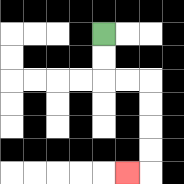{'start': '[4, 1]', 'end': '[5, 7]', 'path_directions': 'D,D,R,R,D,D,D,D,L', 'path_coordinates': '[[4, 1], [4, 2], [4, 3], [5, 3], [6, 3], [6, 4], [6, 5], [6, 6], [6, 7], [5, 7]]'}